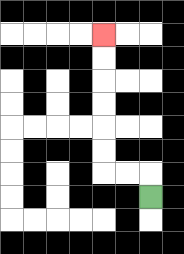{'start': '[6, 8]', 'end': '[4, 1]', 'path_directions': 'U,L,L,U,U,U,U,U,U', 'path_coordinates': '[[6, 8], [6, 7], [5, 7], [4, 7], [4, 6], [4, 5], [4, 4], [4, 3], [4, 2], [4, 1]]'}